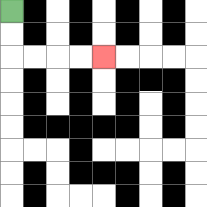{'start': '[0, 0]', 'end': '[4, 2]', 'path_directions': 'D,D,R,R,R,R', 'path_coordinates': '[[0, 0], [0, 1], [0, 2], [1, 2], [2, 2], [3, 2], [4, 2]]'}